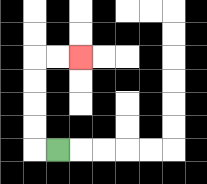{'start': '[2, 6]', 'end': '[3, 2]', 'path_directions': 'L,U,U,U,U,R,R', 'path_coordinates': '[[2, 6], [1, 6], [1, 5], [1, 4], [1, 3], [1, 2], [2, 2], [3, 2]]'}